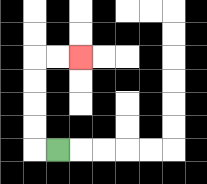{'start': '[2, 6]', 'end': '[3, 2]', 'path_directions': 'L,U,U,U,U,R,R', 'path_coordinates': '[[2, 6], [1, 6], [1, 5], [1, 4], [1, 3], [1, 2], [2, 2], [3, 2]]'}